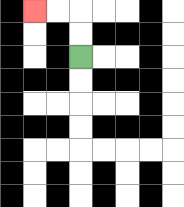{'start': '[3, 2]', 'end': '[1, 0]', 'path_directions': 'U,U,L,L', 'path_coordinates': '[[3, 2], [3, 1], [3, 0], [2, 0], [1, 0]]'}